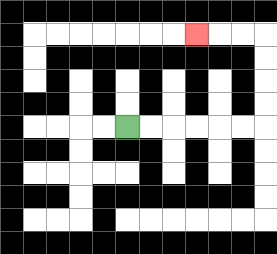{'start': '[5, 5]', 'end': '[8, 1]', 'path_directions': 'R,R,R,R,R,R,U,U,U,U,L,L,L', 'path_coordinates': '[[5, 5], [6, 5], [7, 5], [8, 5], [9, 5], [10, 5], [11, 5], [11, 4], [11, 3], [11, 2], [11, 1], [10, 1], [9, 1], [8, 1]]'}